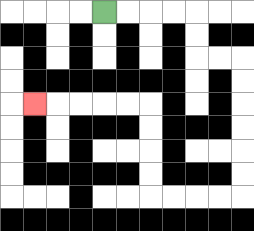{'start': '[4, 0]', 'end': '[1, 4]', 'path_directions': 'R,R,R,R,D,D,R,R,D,D,D,D,D,D,L,L,L,L,U,U,U,U,L,L,L,L,L', 'path_coordinates': '[[4, 0], [5, 0], [6, 0], [7, 0], [8, 0], [8, 1], [8, 2], [9, 2], [10, 2], [10, 3], [10, 4], [10, 5], [10, 6], [10, 7], [10, 8], [9, 8], [8, 8], [7, 8], [6, 8], [6, 7], [6, 6], [6, 5], [6, 4], [5, 4], [4, 4], [3, 4], [2, 4], [1, 4]]'}